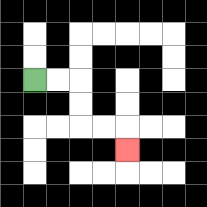{'start': '[1, 3]', 'end': '[5, 6]', 'path_directions': 'R,R,D,D,R,R,D', 'path_coordinates': '[[1, 3], [2, 3], [3, 3], [3, 4], [3, 5], [4, 5], [5, 5], [5, 6]]'}